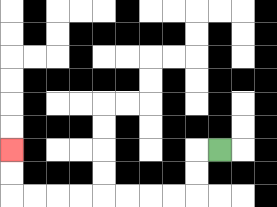{'start': '[9, 6]', 'end': '[0, 6]', 'path_directions': 'L,D,D,L,L,L,L,L,L,L,L,U,U', 'path_coordinates': '[[9, 6], [8, 6], [8, 7], [8, 8], [7, 8], [6, 8], [5, 8], [4, 8], [3, 8], [2, 8], [1, 8], [0, 8], [0, 7], [0, 6]]'}